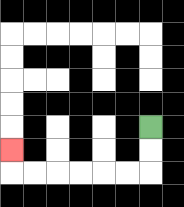{'start': '[6, 5]', 'end': '[0, 6]', 'path_directions': 'D,D,L,L,L,L,L,L,U', 'path_coordinates': '[[6, 5], [6, 6], [6, 7], [5, 7], [4, 7], [3, 7], [2, 7], [1, 7], [0, 7], [0, 6]]'}